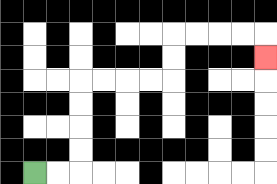{'start': '[1, 7]', 'end': '[11, 2]', 'path_directions': 'R,R,U,U,U,U,R,R,R,R,U,U,R,R,R,R,D', 'path_coordinates': '[[1, 7], [2, 7], [3, 7], [3, 6], [3, 5], [3, 4], [3, 3], [4, 3], [5, 3], [6, 3], [7, 3], [7, 2], [7, 1], [8, 1], [9, 1], [10, 1], [11, 1], [11, 2]]'}